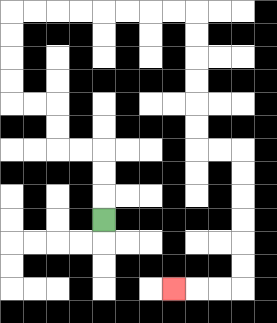{'start': '[4, 9]', 'end': '[7, 12]', 'path_directions': 'U,U,U,L,L,U,U,L,L,U,U,U,U,R,R,R,R,R,R,R,R,D,D,D,D,D,D,R,R,D,D,D,D,D,D,L,L,L', 'path_coordinates': '[[4, 9], [4, 8], [4, 7], [4, 6], [3, 6], [2, 6], [2, 5], [2, 4], [1, 4], [0, 4], [0, 3], [0, 2], [0, 1], [0, 0], [1, 0], [2, 0], [3, 0], [4, 0], [5, 0], [6, 0], [7, 0], [8, 0], [8, 1], [8, 2], [8, 3], [8, 4], [8, 5], [8, 6], [9, 6], [10, 6], [10, 7], [10, 8], [10, 9], [10, 10], [10, 11], [10, 12], [9, 12], [8, 12], [7, 12]]'}